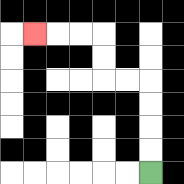{'start': '[6, 7]', 'end': '[1, 1]', 'path_directions': 'U,U,U,U,L,L,U,U,L,L,L', 'path_coordinates': '[[6, 7], [6, 6], [6, 5], [6, 4], [6, 3], [5, 3], [4, 3], [4, 2], [4, 1], [3, 1], [2, 1], [1, 1]]'}